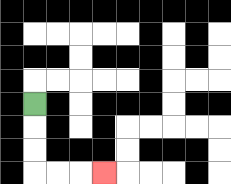{'start': '[1, 4]', 'end': '[4, 7]', 'path_directions': 'D,D,D,R,R,R', 'path_coordinates': '[[1, 4], [1, 5], [1, 6], [1, 7], [2, 7], [3, 7], [4, 7]]'}